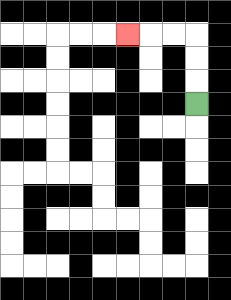{'start': '[8, 4]', 'end': '[5, 1]', 'path_directions': 'U,U,U,L,L,L', 'path_coordinates': '[[8, 4], [8, 3], [8, 2], [8, 1], [7, 1], [6, 1], [5, 1]]'}